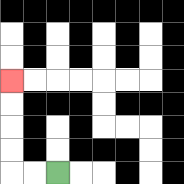{'start': '[2, 7]', 'end': '[0, 3]', 'path_directions': 'L,L,U,U,U,U', 'path_coordinates': '[[2, 7], [1, 7], [0, 7], [0, 6], [0, 5], [0, 4], [0, 3]]'}